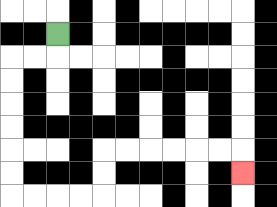{'start': '[2, 1]', 'end': '[10, 7]', 'path_directions': 'D,L,L,D,D,D,D,D,D,R,R,R,R,U,U,R,R,R,R,R,R,D', 'path_coordinates': '[[2, 1], [2, 2], [1, 2], [0, 2], [0, 3], [0, 4], [0, 5], [0, 6], [0, 7], [0, 8], [1, 8], [2, 8], [3, 8], [4, 8], [4, 7], [4, 6], [5, 6], [6, 6], [7, 6], [8, 6], [9, 6], [10, 6], [10, 7]]'}